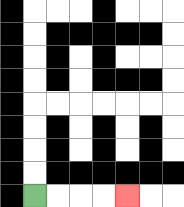{'start': '[1, 8]', 'end': '[5, 8]', 'path_directions': 'R,R,R,R', 'path_coordinates': '[[1, 8], [2, 8], [3, 8], [4, 8], [5, 8]]'}